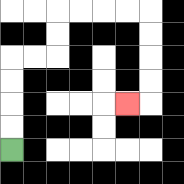{'start': '[0, 6]', 'end': '[5, 4]', 'path_directions': 'U,U,U,U,R,R,U,U,R,R,R,R,D,D,D,D,L', 'path_coordinates': '[[0, 6], [0, 5], [0, 4], [0, 3], [0, 2], [1, 2], [2, 2], [2, 1], [2, 0], [3, 0], [4, 0], [5, 0], [6, 0], [6, 1], [6, 2], [6, 3], [6, 4], [5, 4]]'}